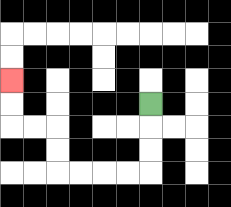{'start': '[6, 4]', 'end': '[0, 3]', 'path_directions': 'D,D,D,L,L,L,L,U,U,L,L,U,U', 'path_coordinates': '[[6, 4], [6, 5], [6, 6], [6, 7], [5, 7], [4, 7], [3, 7], [2, 7], [2, 6], [2, 5], [1, 5], [0, 5], [0, 4], [0, 3]]'}